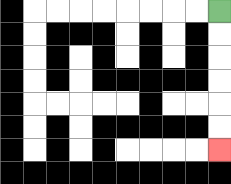{'start': '[9, 0]', 'end': '[9, 6]', 'path_directions': 'D,D,D,D,D,D', 'path_coordinates': '[[9, 0], [9, 1], [9, 2], [9, 3], [9, 4], [9, 5], [9, 6]]'}